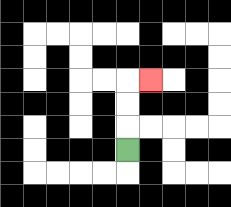{'start': '[5, 6]', 'end': '[6, 3]', 'path_directions': 'U,U,U,R', 'path_coordinates': '[[5, 6], [5, 5], [5, 4], [5, 3], [6, 3]]'}